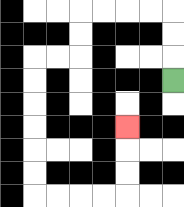{'start': '[7, 3]', 'end': '[5, 5]', 'path_directions': 'U,U,U,L,L,L,L,D,D,L,L,D,D,D,D,D,D,R,R,R,R,U,U,U', 'path_coordinates': '[[7, 3], [7, 2], [7, 1], [7, 0], [6, 0], [5, 0], [4, 0], [3, 0], [3, 1], [3, 2], [2, 2], [1, 2], [1, 3], [1, 4], [1, 5], [1, 6], [1, 7], [1, 8], [2, 8], [3, 8], [4, 8], [5, 8], [5, 7], [5, 6], [5, 5]]'}